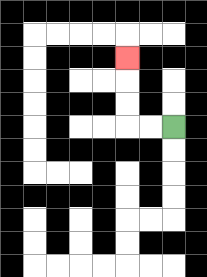{'start': '[7, 5]', 'end': '[5, 2]', 'path_directions': 'L,L,U,U,U', 'path_coordinates': '[[7, 5], [6, 5], [5, 5], [5, 4], [5, 3], [5, 2]]'}